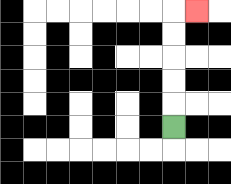{'start': '[7, 5]', 'end': '[8, 0]', 'path_directions': 'U,U,U,U,U,R', 'path_coordinates': '[[7, 5], [7, 4], [7, 3], [7, 2], [7, 1], [7, 0], [8, 0]]'}